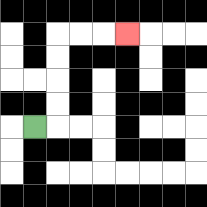{'start': '[1, 5]', 'end': '[5, 1]', 'path_directions': 'R,U,U,U,U,R,R,R', 'path_coordinates': '[[1, 5], [2, 5], [2, 4], [2, 3], [2, 2], [2, 1], [3, 1], [4, 1], [5, 1]]'}